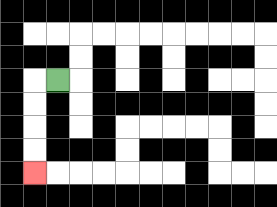{'start': '[2, 3]', 'end': '[1, 7]', 'path_directions': 'L,D,D,D,D', 'path_coordinates': '[[2, 3], [1, 3], [1, 4], [1, 5], [1, 6], [1, 7]]'}